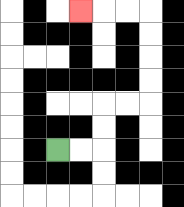{'start': '[2, 6]', 'end': '[3, 0]', 'path_directions': 'R,R,U,U,R,R,U,U,U,U,L,L,L', 'path_coordinates': '[[2, 6], [3, 6], [4, 6], [4, 5], [4, 4], [5, 4], [6, 4], [6, 3], [6, 2], [6, 1], [6, 0], [5, 0], [4, 0], [3, 0]]'}